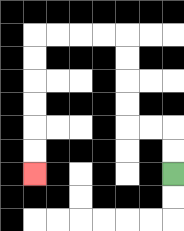{'start': '[7, 7]', 'end': '[1, 7]', 'path_directions': 'U,U,L,L,U,U,U,U,L,L,L,L,D,D,D,D,D,D', 'path_coordinates': '[[7, 7], [7, 6], [7, 5], [6, 5], [5, 5], [5, 4], [5, 3], [5, 2], [5, 1], [4, 1], [3, 1], [2, 1], [1, 1], [1, 2], [1, 3], [1, 4], [1, 5], [1, 6], [1, 7]]'}